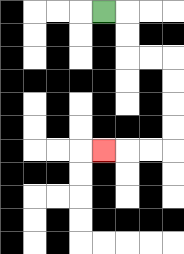{'start': '[4, 0]', 'end': '[4, 6]', 'path_directions': 'R,D,D,R,R,D,D,D,D,L,L,L', 'path_coordinates': '[[4, 0], [5, 0], [5, 1], [5, 2], [6, 2], [7, 2], [7, 3], [7, 4], [7, 5], [7, 6], [6, 6], [5, 6], [4, 6]]'}